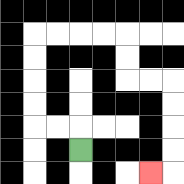{'start': '[3, 6]', 'end': '[6, 7]', 'path_directions': 'U,L,L,U,U,U,U,R,R,R,R,D,D,R,R,D,D,D,D,L', 'path_coordinates': '[[3, 6], [3, 5], [2, 5], [1, 5], [1, 4], [1, 3], [1, 2], [1, 1], [2, 1], [3, 1], [4, 1], [5, 1], [5, 2], [5, 3], [6, 3], [7, 3], [7, 4], [7, 5], [7, 6], [7, 7], [6, 7]]'}